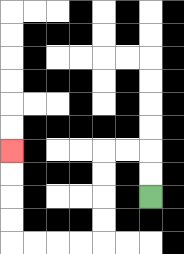{'start': '[6, 8]', 'end': '[0, 6]', 'path_directions': 'U,U,L,L,D,D,D,D,L,L,L,L,U,U,U,U', 'path_coordinates': '[[6, 8], [6, 7], [6, 6], [5, 6], [4, 6], [4, 7], [4, 8], [4, 9], [4, 10], [3, 10], [2, 10], [1, 10], [0, 10], [0, 9], [0, 8], [0, 7], [0, 6]]'}